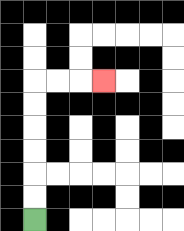{'start': '[1, 9]', 'end': '[4, 3]', 'path_directions': 'U,U,U,U,U,U,R,R,R', 'path_coordinates': '[[1, 9], [1, 8], [1, 7], [1, 6], [1, 5], [1, 4], [1, 3], [2, 3], [3, 3], [4, 3]]'}